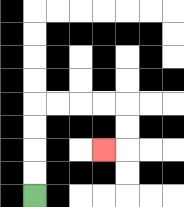{'start': '[1, 8]', 'end': '[4, 6]', 'path_directions': 'U,U,U,U,R,R,R,R,D,D,L', 'path_coordinates': '[[1, 8], [1, 7], [1, 6], [1, 5], [1, 4], [2, 4], [3, 4], [4, 4], [5, 4], [5, 5], [5, 6], [4, 6]]'}